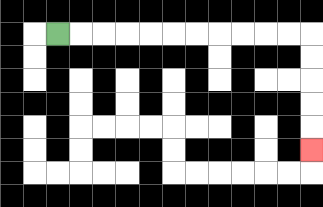{'start': '[2, 1]', 'end': '[13, 6]', 'path_directions': 'R,R,R,R,R,R,R,R,R,R,R,D,D,D,D,D', 'path_coordinates': '[[2, 1], [3, 1], [4, 1], [5, 1], [6, 1], [7, 1], [8, 1], [9, 1], [10, 1], [11, 1], [12, 1], [13, 1], [13, 2], [13, 3], [13, 4], [13, 5], [13, 6]]'}